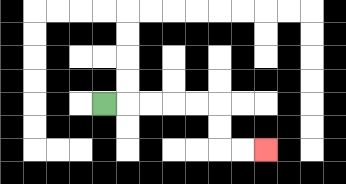{'start': '[4, 4]', 'end': '[11, 6]', 'path_directions': 'R,R,R,R,R,D,D,R,R', 'path_coordinates': '[[4, 4], [5, 4], [6, 4], [7, 4], [8, 4], [9, 4], [9, 5], [9, 6], [10, 6], [11, 6]]'}